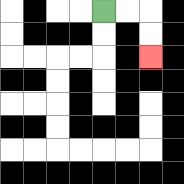{'start': '[4, 0]', 'end': '[6, 2]', 'path_directions': 'R,R,D,D', 'path_coordinates': '[[4, 0], [5, 0], [6, 0], [6, 1], [6, 2]]'}